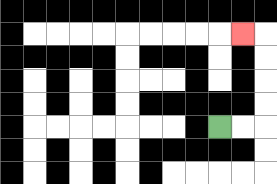{'start': '[9, 5]', 'end': '[10, 1]', 'path_directions': 'R,R,U,U,U,U,L', 'path_coordinates': '[[9, 5], [10, 5], [11, 5], [11, 4], [11, 3], [11, 2], [11, 1], [10, 1]]'}